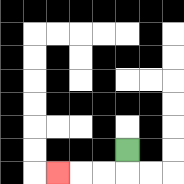{'start': '[5, 6]', 'end': '[2, 7]', 'path_directions': 'D,L,L,L', 'path_coordinates': '[[5, 6], [5, 7], [4, 7], [3, 7], [2, 7]]'}